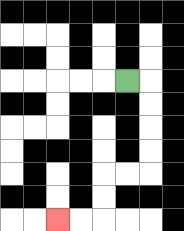{'start': '[5, 3]', 'end': '[2, 9]', 'path_directions': 'R,D,D,D,D,L,L,D,D,L,L', 'path_coordinates': '[[5, 3], [6, 3], [6, 4], [6, 5], [6, 6], [6, 7], [5, 7], [4, 7], [4, 8], [4, 9], [3, 9], [2, 9]]'}